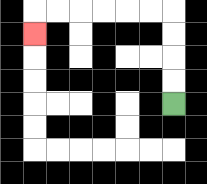{'start': '[7, 4]', 'end': '[1, 1]', 'path_directions': 'U,U,U,U,L,L,L,L,L,L,D', 'path_coordinates': '[[7, 4], [7, 3], [7, 2], [7, 1], [7, 0], [6, 0], [5, 0], [4, 0], [3, 0], [2, 0], [1, 0], [1, 1]]'}